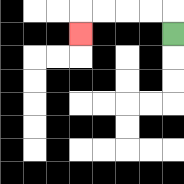{'start': '[7, 1]', 'end': '[3, 1]', 'path_directions': 'U,L,L,L,L,D', 'path_coordinates': '[[7, 1], [7, 0], [6, 0], [5, 0], [4, 0], [3, 0], [3, 1]]'}